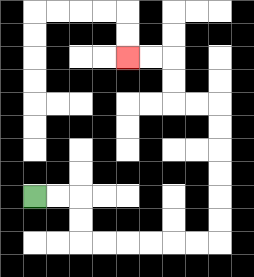{'start': '[1, 8]', 'end': '[5, 2]', 'path_directions': 'R,R,D,D,R,R,R,R,R,R,U,U,U,U,U,U,L,L,U,U,L,L', 'path_coordinates': '[[1, 8], [2, 8], [3, 8], [3, 9], [3, 10], [4, 10], [5, 10], [6, 10], [7, 10], [8, 10], [9, 10], [9, 9], [9, 8], [9, 7], [9, 6], [9, 5], [9, 4], [8, 4], [7, 4], [7, 3], [7, 2], [6, 2], [5, 2]]'}